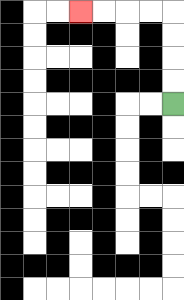{'start': '[7, 4]', 'end': '[3, 0]', 'path_directions': 'U,U,U,U,L,L,L,L', 'path_coordinates': '[[7, 4], [7, 3], [7, 2], [7, 1], [7, 0], [6, 0], [5, 0], [4, 0], [3, 0]]'}